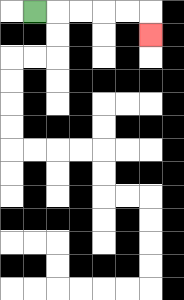{'start': '[1, 0]', 'end': '[6, 1]', 'path_directions': 'R,R,R,R,R,D', 'path_coordinates': '[[1, 0], [2, 0], [3, 0], [4, 0], [5, 0], [6, 0], [6, 1]]'}